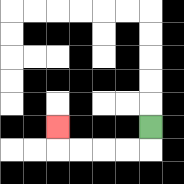{'start': '[6, 5]', 'end': '[2, 5]', 'path_directions': 'D,L,L,L,L,U', 'path_coordinates': '[[6, 5], [6, 6], [5, 6], [4, 6], [3, 6], [2, 6], [2, 5]]'}